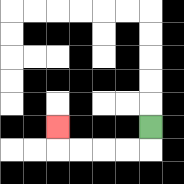{'start': '[6, 5]', 'end': '[2, 5]', 'path_directions': 'D,L,L,L,L,U', 'path_coordinates': '[[6, 5], [6, 6], [5, 6], [4, 6], [3, 6], [2, 6], [2, 5]]'}